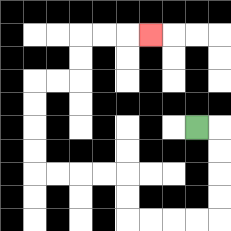{'start': '[8, 5]', 'end': '[6, 1]', 'path_directions': 'R,D,D,D,D,L,L,L,L,U,U,L,L,L,L,U,U,U,U,R,R,U,U,R,R,R', 'path_coordinates': '[[8, 5], [9, 5], [9, 6], [9, 7], [9, 8], [9, 9], [8, 9], [7, 9], [6, 9], [5, 9], [5, 8], [5, 7], [4, 7], [3, 7], [2, 7], [1, 7], [1, 6], [1, 5], [1, 4], [1, 3], [2, 3], [3, 3], [3, 2], [3, 1], [4, 1], [5, 1], [6, 1]]'}